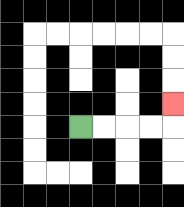{'start': '[3, 5]', 'end': '[7, 4]', 'path_directions': 'R,R,R,R,U', 'path_coordinates': '[[3, 5], [4, 5], [5, 5], [6, 5], [7, 5], [7, 4]]'}